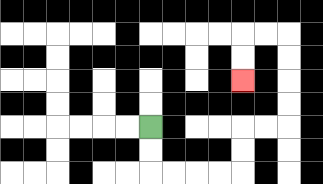{'start': '[6, 5]', 'end': '[10, 3]', 'path_directions': 'D,D,R,R,R,R,U,U,R,R,U,U,U,U,L,L,D,D', 'path_coordinates': '[[6, 5], [6, 6], [6, 7], [7, 7], [8, 7], [9, 7], [10, 7], [10, 6], [10, 5], [11, 5], [12, 5], [12, 4], [12, 3], [12, 2], [12, 1], [11, 1], [10, 1], [10, 2], [10, 3]]'}